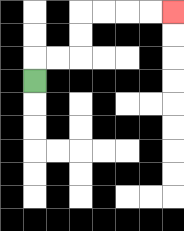{'start': '[1, 3]', 'end': '[7, 0]', 'path_directions': 'U,R,R,U,U,R,R,R,R', 'path_coordinates': '[[1, 3], [1, 2], [2, 2], [3, 2], [3, 1], [3, 0], [4, 0], [5, 0], [6, 0], [7, 0]]'}